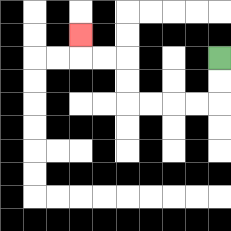{'start': '[9, 2]', 'end': '[3, 1]', 'path_directions': 'D,D,L,L,L,L,U,U,L,L,U', 'path_coordinates': '[[9, 2], [9, 3], [9, 4], [8, 4], [7, 4], [6, 4], [5, 4], [5, 3], [5, 2], [4, 2], [3, 2], [3, 1]]'}